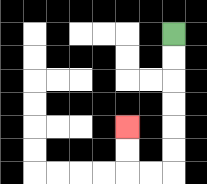{'start': '[7, 1]', 'end': '[5, 5]', 'path_directions': 'D,D,D,D,D,D,L,L,U,U', 'path_coordinates': '[[7, 1], [7, 2], [7, 3], [7, 4], [7, 5], [7, 6], [7, 7], [6, 7], [5, 7], [5, 6], [5, 5]]'}